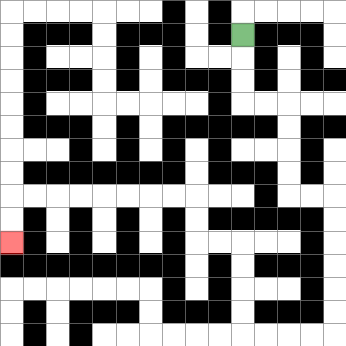{'start': '[10, 1]', 'end': '[0, 10]', 'path_directions': 'D,D,D,R,R,D,D,D,D,R,R,D,D,D,D,D,D,L,L,L,L,U,U,U,U,L,L,U,U,L,L,L,L,L,L,L,L,D,D', 'path_coordinates': '[[10, 1], [10, 2], [10, 3], [10, 4], [11, 4], [12, 4], [12, 5], [12, 6], [12, 7], [12, 8], [13, 8], [14, 8], [14, 9], [14, 10], [14, 11], [14, 12], [14, 13], [14, 14], [13, 14], [12, 14], [11, 14], [10, 14], [10, 13], [10, 12], [10, 11], [10, 10], [9, 10], [8, 10], [8, 9], [8, 8], [7, 8], [6, 8], [5, 8], [4, 8], [3, 8], [2, 8], [1, 8], [0, 8], [0, 9], [0, 10]]'}